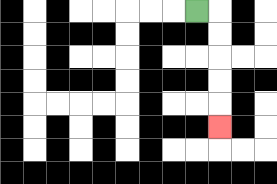{'start': '[8, 0]', 'end': '[9, 5]', 'path_directions': 'R,D,D,D,D,D', 'path_coordinates': '[[8, 0], [9, 0], [9, 1], [9, 2], [9, 3], [9, 4], [9, 5]]'}